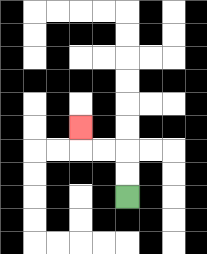{'start': '[5, 8]', 'end': '[3, 5]', 'path_directions': 'U,U,L,L,U', 'path_coordinates': '[[5, 8], [5, 7], [5, 6], [4, 6], [3, 6], [3, 5]]'}